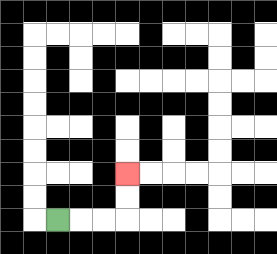{'start': '[2, 9]', 'end': '[5, 7]', 'path_directions': 'R,R,R,U,U', 'path_coordinates': '[[2, 9], [3, 9], [4, 9], [5, 9], [5, 8], [5, 7]]'}